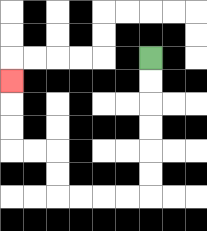{'start': '[6, 2]', 'end': '[0, 3]', 'path_directions': 'D,D,D,D,D,D,L,L,L,L,U,U,L,L,U,U,U', 'path_coordinates': '[[6, 2], [6, 3], [6, 4], [6, 5], [6, 6], [6, 7], [6, 8], [5, 8], [4, 8], [3, 8], [2, 8], [2, 7], [2, 6], [1, 6], [0, 6], [0, 5], [0, 4], [0, 3]]'}